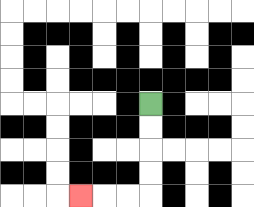{'start': '[6, 4]', 'end': '[3, 8]', 'path_directions': 'D,D,D,D,L,L,L', 'path_coordinates': '[[6, 4], [6, 5], [6, 6], [6, 7], [6, 8], [5, 8], [4, 8], [3, 8]]'}